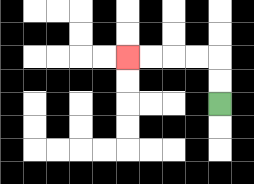{'start': '[9, 4]', 'end': '[5, 2]', 'path_directions': 'U,U,L,L,L,L', 'path_coordinates': '[[9, 4], [9, 3], [9, 2], [8, 2], [7, 2], [6, 2], [5, 2]]'}